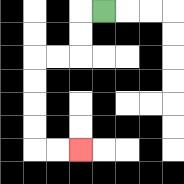{'start': '[4, 0]', 'end': '[3, 6]', 'path_directions': 'L,D,D,L,L,D,D,D,D,R,R', 'path_coordinates': '[[4, 0], [3, 0], [3, 1], [3, 2], [2, 2], [1, 2], [1, 3], [1, 4], [1, 5], [1, 6], [2, 6], [3, 6]]'}